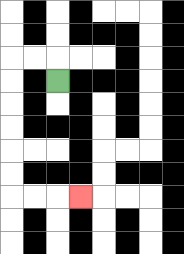{'start': '[2, 3]', 'end': '[3, 8]', 'path_directions': 'U,L,L,D,D,D,D,D,D,R,R,R', 'path_coordinates': '[[2, 3], [2, 2], [1, 2], [0, 2], [0, 3], [0, 4], [0, 5], [0, 6], [0, 7], [0, 8], [1, 8], [2, 8], [3, 8]]'}